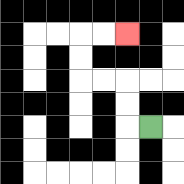{'start': '[6, 5]', 'end': '[5, 1]', 'path_directions': 'L,U,U,L,L,U,U,R,R', 'path_coordinates': '[[6, 5], [5, 5], [5, 4], [5, 3], [4, 3], [3, 3], [3, 2], [3, 1], [4, 1], [5, 1]]'}